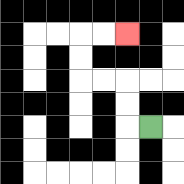{'start': '[6, 5]', 'end': '[5, 1]', 'path_directions': 'L,U,U,L,L,U,U,R,R', 'path_coordinates': '[[6, 5], [5, 5], [5, 4], [5, 3], [4, 3], [3, 3], [3, 2], [3, 1], [4, 1], [5, 1]]'}